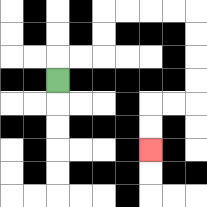{'start': '[2, 3]', 'end': '[6, 6]', 'path_directions': 'U,R,R,U,U,R,R,R,R,D,D,D,D,L,L,D,D', 'path_coordinates': '[[2, 3], [2, 2], [3, 2], [4, 2], [4, 1], [4, 0], [5, 0], [6, 0], [7, 0], [8, 0], [8, 1], [8, 2], [8, 3], [8, 4], [7, 4], [6, 4], [6, 5], [6, 6]]'}